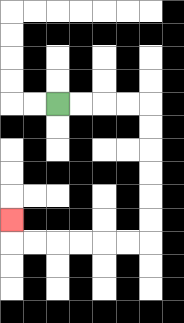{'start': '[2, 4]', 'end': '[0, 9]', 'path_directions': 'R,R,R,R,D,D,D,D,D,D,L,L,L,L,L,L,U', 'path_coordinates': '[[2, 4], [3, 4], [4, 4], [5, 4], [6, 4], [6, 5], [6, 6], [6, 7], [6, 8], [6, 9], [6, 10], [5, 10], [4, 10], [3, 10], [2, 10], [1, 10], [0, 10], [0, 9]]'}